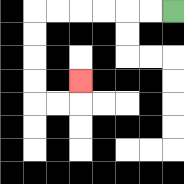{'start': '[7, 0]', 'end': '[3, 3]', 'path_directions': 'L,L,L,L,L,L,D,D,D,D,R,R,U', 'path_coordinates': '[[7, 0], [6, 0], [5, 0], [4, 0], [3, 0], [2, 0], [1, 0], [1, 1], [1, 2], [1, 3], [1, 4], [2, 4], [3, 4], [3, 3]]'}